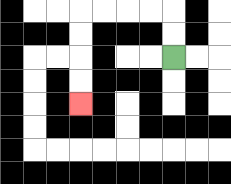{'start': '[7, 2]', 'end': '[3, 4]', 'path_directions': 'U,U,L,L,L,L,D,D,D,D', 'path_coordinates': '[[7, 2], [7, 1], [7, 0], [6, 0], [5, 0], [4, 0], [3, 0], [3, 1], [3, 2], [3, 3], [3, 4]]'}